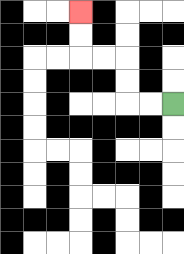{'start': '[7, 4]', 'end': '[3, 0]', 'path_directions': 'L,L,U,U,L,L,U,U', 'path_coordinates': '[[7, 4], [6, 4], [5, 4], [5, 3], [5, 2], [4, 2], [3, 2], [3, 1], [3, 0]]'}